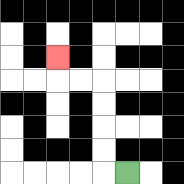{'start': '[5, 7]', 'end': '[2, 2]', 'path_directions': 'L,U,U,U,U,L,L,U', 'path_coordinates': '[[5, 7], [4, 7], [4, 6], [4, 5], [4, 4], [4, 3], [3, 3], [2, 3], [2, 2]]'}